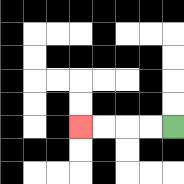{'start': '[7, 5]', 'end': '[3, 5]', 'path_directions': 'L,L,L,L', 'path_coordinates': '[[7, 5], [6, 5], [5, 5], [4, 5], [3, 5]]'}